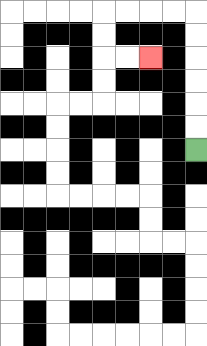{'start': '[8, 6]', 'end': '[6, 2]', 'path_directions': 'U,U,U,U,U,U,L,L,L,L,D,D,R,R', 'path_coordinates': '[[8, 6], [8, 5], [8, 4], [8, 3], [8, 2], [8, 1], [8, 0], [7, 0], [6, 0], [5, 0], [4, 0], [4, 1], [4, 2], [5, 2], [6, 2]]'}